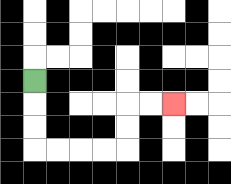{'start': '[1, 3]', 'end': '[7, 4]', 'path_directions': 'D,D,D,R,R,R,R,U,U,R,R', 'path_coordinates': '[[1, 3], [1, 4], [1, 5], [1, 6], [2, 6], [3, 6], [4, 6], [5, 6], [5, 5], [5, 4], [6, 4], [7, 4]]'}